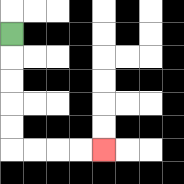{'start': '[0, 1]', 'end': '[4, 6]', 'path_directions': 'D,D,D,D,D,R,R,R,R', 'path_coordinates': '[[0, 1], [0, 2], [0, 3], [0, 4], [0, 5], [0, 6], [1, 6], [2, 6], [3, 6], [4, 6]]'}